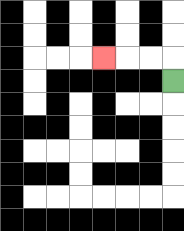{'start': '[7, 3]', 'end': '[4, 2]', 'path_directions': 'U,L,L,L', 'path_coordinates': '[[7, 3], [7, 2], [6, 2], [5, 2], [4, 2]]'}